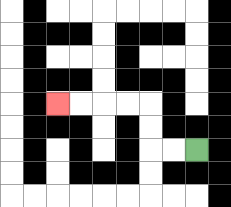{'start': '[8, 6]', 'end': '[2, 4]', 'path_directions': 'L,L,U,U,L,L,L,L', 'path_coordinates': '[[8, 6], [7, 6], [6, 6], [6, 5], [6, 4], [5, 4], [4, 4], [3, 4], [2, 4]]'}